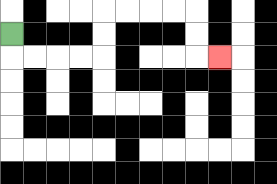{'start': '[0, 1]', 'end': '[9, 2]', 'path_directions': 'D,R,R,R,R,U,U,R,R,R,R,D,D,R', 'path_coordinates': '[[0, 1], [0, 2], [1, 2], [2, 2], [3, 2], [4, 2], [4, 1], [4, 0], [5, 0], [6, 0], [7, 0], [8, 0], [8, 1], [8, 2], [9, 2]]'}